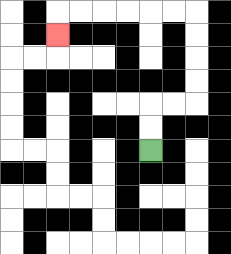{'start': '[6, 6]', 'end': '[2, 1]', 'path_directions': 'U,U,R,R,U,U,U,U,L,L,L,L,L,L,D', 'path_coordinates': '[[6, 6], [6, 5], [6, 4], [7, 4], [8, 4], [8, 3], [8, 2], [8, 1], [8, 0], [7, 0], [6, 0], [5, 0], [4, 0], [3, 0], [2, 0], [2, 1]]'}